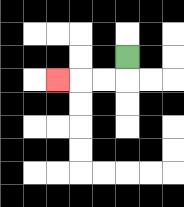{'start': '[5, 2]', 'end': '[2, 3]', 'path_directions': 'D,L,L,L', 'path_coordinates': '[[5, 2], [5, 3], [4, 3], [3, 3], [2, 3]]'}